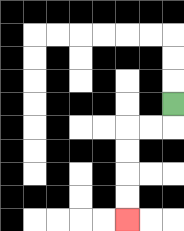{'start': '[7, 4]', 'end': '[5, 9]', 'path_directions': 'D,L,L,D,D,D,D', 'path_coordinates': '[[7, 4], [7, 5], [6, 5], [5, 5], [5, 6], [5, 7], [5, 8], [5, 9]]'}